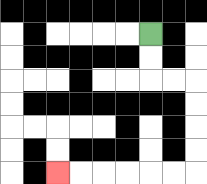{'start': '[6, 1]', 'end': '[2, 7]', 'path_directions': 'D,D,R,R,D,D,D,D,L,L,L,L,L,L', 'path_coordinates': '[[6, 1], [6, 2], [6, 3], [7, 3], [8, 3], [8, 4], [8, 5], [8, 6], [8, 7], [7, 7], [6, 7], [5, 7], [4, 7], [3, 7], [2, 7]]'}